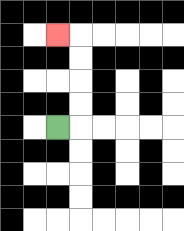{'start': '[2, 5]', 'end': '[2, 1]', 'path_directions': 'R,U,U,U,U,L', 'path_coordinates': '[[2, 5], [3, 5], [3, 4], [3, 3], [3, 2], [3, 1], [2, 1]]'}